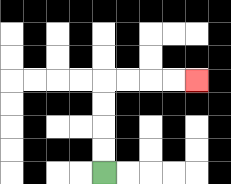{'start': '[4, 7]', 'end': '[8, 3]', 'path_directions': 'U,U,U,U,R,R,R,R', 'path_coordinates': '[[4, 7], [4, 6], [4, 5], [4, 4], [4, 3], [5, 3], [6, 3], [7, 3], [8, 3]]'}